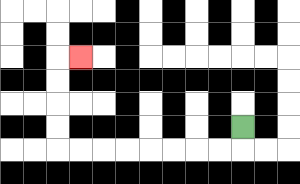{'start': '[10, 5]', 'end': '[3, 2]', 'path_directions': 'D,L,L,L,L,L,L,L,L,U,U,U,U,R', 'path_coordinates': '[[10, 5], [10, 6], [9, 6], [8, 6], [7, 6], [6, 6], [5, 6], [4, 6], [3, 6], [2, 6], [2, 5], [2, 4], [2, 3], [2, 2], [3, 2]]'}